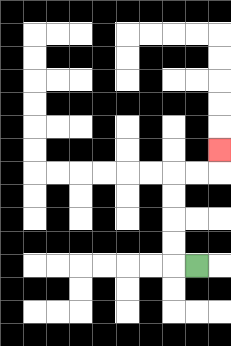{'start': '[8, 11]', 'end': '[9, 6]', 'path_directions': 'L,U,U,U,U,R,R,U', 'path_coordinates': '[[8, 11], [7, 11], [7, 10], [7, 9], [7, 8], [7, 7], [8, 7], [9, 7], [9, 6]]'}